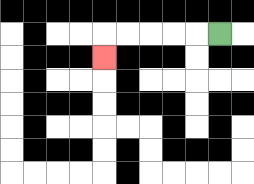{'start': '[9, 1]', 'end': '[4, 2]', 'path_directions': 'L,L,L,L,L,D', 'path_coordinates': '[[9, 1], [8, 1], [7, 1], [6, 1], [5, 1], [4, 1], [4, 2]]'}